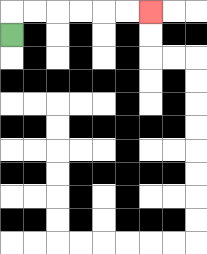{'start': '[0, 1]', 'end': '[6, 0]', 'path_directions': 'U,R,R,R,R,R,R', 'path_coordinates': '[[0, 1], [0, 0], [1, 0], [2, 0], [3, 0], [4, 0], [5, 0], [6, 0]]'}